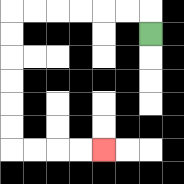{'start': '[6, 1]', 'end': '[4, 6]', 'path_directions': 'U,L,L,L,L,L,L,D,D,D,D,D,D,R,R,R,R', 'path_coordinates': '[[6, 1], [6, 0], [5, 0], [4, 0], [3, 0], [2, 0], [1, 0], [0, 0], [0, 1], [0, 2], [0, 3], [0, 4], [0, 5], [0, 6], [1, 6], [2, 6], [3, 6], [4, 6]]'}